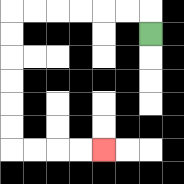{'start': '[6, 1]', 'end': '[4, 6]', 'path_directions': 'U,L,L,L,L,L,L,D,D,D,D,D,D,R,R,R,R', 'path_coordinates': '[[6, 1], [6, 0], [5, 0], [4, 0], [3, 0], [2, 0], [1, 0], [0, 0], [0, 1], [0, 2], [0, 3], [0, 4], [0, 5], [0, 6], [1, 6], [2, 6], [3, 6], [4, 6]]'}